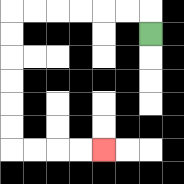{'start': '[6, 1]', 'end': '[4, 6]', 'path_directions': 'U,L,L,L,L,L,L,D,D,D,D,D,D,R,R,R,R', 'path_coordinates': '[[6, 1], [6, 0], [5, 0], [4, 0], [3, 0], [2, 0], [1, 0], [0, 0], [0, 1], [0, 2], [0, 3], [0, 4], [0, 5], [0, 6], [1, 6], [2, 6], [3, 6], [4, 6]]'}